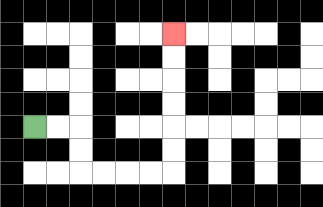{'start': '[1, 5]', 'end': '[7, 1]', 'path_directions': 'R,R,D,D,R,R,R,R,U,U,U,U,U,U', 'path_coordinates': '[[1, 5], [2, 5], [3, 5], [3, 6], [3, 7], [4, 7], [5, 7], [6, 7], [7, 7], [7, 6], [7, 5], [7, 4], [7, 3], [7, 2], [7, 1]]'}